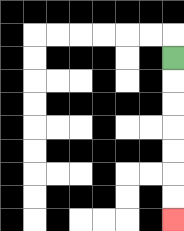{'start': '[7, 2]', 'end': '[7, 9]', 'path_directions': 'D,D,D,D,D,D,D', 'path_coordinates': '[[7, 2], [7, 3], [7, 4], [7, 5], [7, 6], [7, 7], [7, 8], [7, 9]]'}